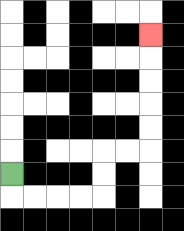{'start': '[0, 7]', 'end': '[6, 1]', 'path_directions': 'D,R,R,R,R,U,U,R,R,U,U,U,U,U', 'path_coordinates': '[[0, 7], [0, 8], [1, 8], [2, 8], [3, 8], [4, 8], [4, 7], [4, 6], [5, 6], [6, 6], [6, 5], [6, 4], [6, 3], [6, 2], [6, 1]]'}